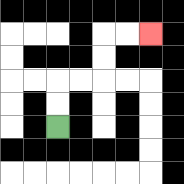{'start': '[2, 5]', 'end': '[6, 1]', 'path_directions': 'U,U,R,R,U,U,R,R', 'path_coordinates': '[[2, 5], [2, 4], [2, 3], [3, 3], [4, 3], [4, 2], [4, 1], [5, 1], [6, 1]]'}